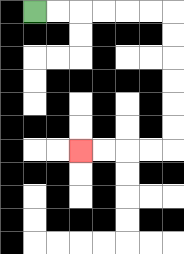{'start': '[1, 0]', 'end': '[3, 6]', 'path_directions': 'R,R,R,R,R,R,D,D,D,D,D,D,L,L,L,L', 'path_coordinates': '[[1, 0], [2, 0], [3, 0], [4, 0], [5, 0], [6, 0], [7, 0], [7, 1], [7, 2], [7, 3], [7, 4], [7, 5], [7, 6], [6, 6], [5, 6], [4, 6], [3, 6]]'}